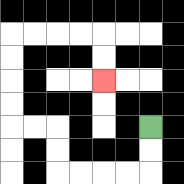{'start': '[6, 5]', 'end': '[4, 3]', 'path_directions': 'D,D,L,L,L,L,U,U,L,L,U,U,U,U,R,R,R,R,D,D', 'path_coordinates': '[[6, 5], [6, 6], [6, 7], [5, 7], [4, 7], [3, 7], [2, 7], [2, 6], [2, 5], [1, 5], [0, 5], [0, 4], [0, 3], [0, 2], [0, 1], [1, 1], [2, 1], [3, 1], [4, 1], [4, 2], [4, 3]]'}